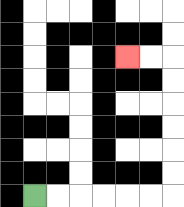{'start': '[1, 8]', 'end': '[5, 2]', 'path_directions': 'R,R,R,R,R,R,U,U,U,U,U,U,L,L', 'path_coordinates': '[[1, 8], [2, 8], [3, 8], [4, 8], [5, 8], [6, 8], [7, 8], [7, 7], [7, 6], [7, 5], [7, 4], [7, 3], [7, 2], [6, 2], [5, 2]]'}